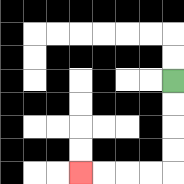{'start': '[7, 3]', 'end': '[3, 7]', 'path_directions': 'D,D,D,D,L,L,L,L', 'path_coordinates': '[[7, 3], [7, 4], [7, 5], [7, 6], [7, 7], [6, 7], [5, 7], [4, 7], [3, 7]]'}